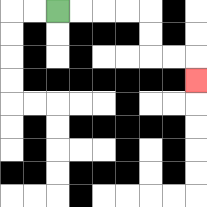{'start': '[2, 0]', 'end': '[8, 3]', 'path_directions': 'R,R,R,R,D,D,R,R,D', 'path_coordinates': '[[2, 0], [3, 0], [4, 0], [5, 0], [6, 0], [6, 1], [6, 2], [7, 2], [8, 2], [8, 3]]'}